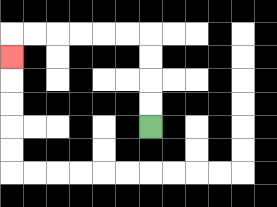{'start': '[6, 5]', 'end': '[0, 2]', 'path_directions': 'U,U,U,U,L,L,L,L,L,L,D', 'path_coordinates': '[[6, 5], [6, 4], [6, 3], [6, 2], [6, 1], [5, 1], [4, 1], [3, 1], [2, 1], [1, 1], [0, 1], [0, 2]]'}